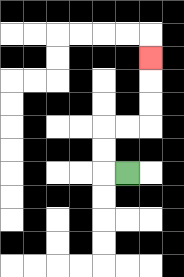{'start': '[5, 7]', 'end': '[6, 2]', 'path_directions': 'L,U,U,R,R,U,U,U', 'path_coordinates': '[[5, 7], [4, 7], [4, 6], [4, 5], [5, 5], [6, 5], [6, 4], [6, 3], [6, 2]]'}